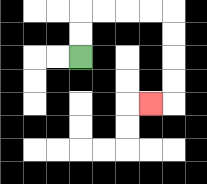{'start': '[3, 2]', 'end': '[6, 4]', 'path_directions': 'U,U,R,R,R,R,D,D,D,D,L', 'path_coordinates': '[[3, 2], [3, 1], [3, 0], [4, 0], [5, 0], [6, 0], [7, 0], [7, 1], [7, 2], [7, 3], [7, 4], [6, 4]]'}